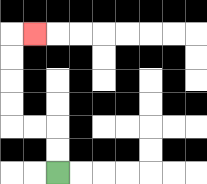{'start': '[2, 7]', 'end': '[1, 1]', 'path_directions': 'U,U,L,L,U,U,U,U,R', 'path_coordinates': '[[2, 7], [2, 6], [2, 5], [1, 5], [0, 5], [0, 4], [0, 3], [0, 2], [0, 1], [1, 1]]'}